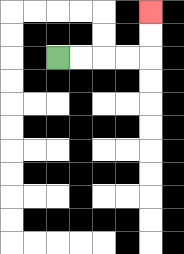{'start': '[2, 2]', 'end': '[6, 0]', 'path_directions': 'R,R,R,R,U,U', 'path_coordinates': '[[2, 2], [3, 2], [4, 2], [5, 2], [6, 2], [6, 1], [6, 0]]'}